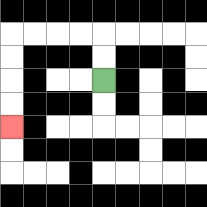{'start': '[4, 3]', 'end': '[0, 5]', 'path_directions': 'U,U,L,L,L,L,D,D,D,D', 'path_coordinates': '[[4, 3], [4, 2], [4, 1], [3, 1], [2, 1], [1, 1], [0, 1], [0, 2], [0, 3], [0, 4], [0, 5]]'}